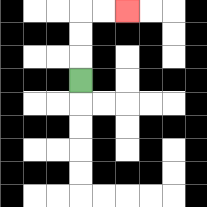{'start': '[3, 3]', 'end': '[5, 0]', 'path_directions': 'U,U,U,R,R', 'path_coordinates': '[[3, 3], [3, 2], [3, 1], [3, 0], [4, 0], [5, 0]]'}